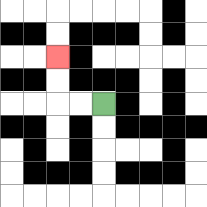{'start': '[4, 4]', 'end': '[2, 2]', 'path_directions': 'L,L,U,U', 'path_coordinates': '[[4, 4], [3, 4], [2, 4], [2, 3], [2, 2]]'}